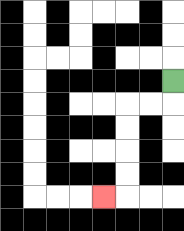{'start': '[7, 3]', 'end': '[4, 8]', 'path_directions': 'D,L,L,D,D,D,D,L', 'path_coordinates': '[[7, 3], [7, 4], [6, 4], [5, 4], [5, 5], [5, 6], [5, 7], [5, 8], [4, 8]]'}